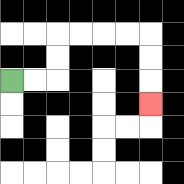{'start': '[0, 3]', 'end': '[6, 4]', 'path_directions': 'R,R,U,U,R,R,R,R,D,D,D', 'path_coordinates': '[[0, 3], [1, 3], [2, 3], [2, 2], [2, 1], [3, 1], [4, 1], [5, 1], [6, 1], [6, 2], [6, 3], [6, 4]]'}